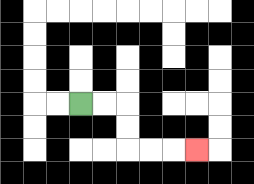{'start': '[3, 4]', 'end': '[8, 6]', 'path_directions': 'R,R,D,D,R,R,R', 'path_coordinates': '[[3, 4], [4, 4], [5, 4], [5, 5], [5, 6], [6, 6], [7, 6], [8, 6]]'}